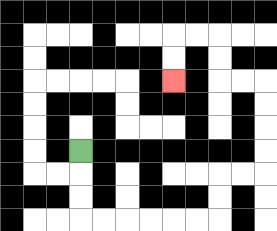{'start': '[3, 6]', 'end': '[7, 3]', 'path_directions': 'D,D,D,R,R,R,R,R,R,U,U,R,R,U,U,U,U,L,L,U,U,L,L,D,D', 'path_coordinates': '[[3, 6], [3, 7], [3, 8], [3, 9], [4, 9], [5, 9], [6, 9], [7, 9], [8, 9], [9, 9], [9, 8], [9, 7], [10, 7], [11, 7], [11, 6], [11, 5], [11, 4], [11, 3], [10, 3], [9, 3], [9, 2], [9, 1], [8, 1], [7, 1], [7, 2], [7, 3]]'}